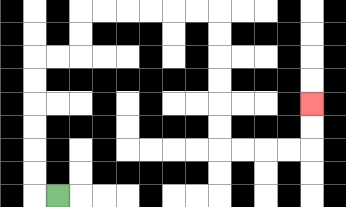{'start': '[2, 8]', 'end': '[13, 4]', 'path_directions': 'L,U,U,U,U,U,U,R,R,U,U,R,R,R,R,R,R,D,D,D,D,D,D,R,R,R,R,U,U', 'path_coordinates': '[[2, 8], [1, 8], [1, 7], [1, 6], [1, 5], [1, 4], [1, 3], [1, 2], [2, 2], [3, 2], [3, 1], [3, 0], [4, 0], [5, 0], [6, 0], [7, 0], [8, 0], [9, 0], [9, 1], [9, 2], [9, 3], [9, 4], [9, 5], [9, 6], [10, 6], [11, 6], [12, 6], [13, 6], [13, 5], [13, 4]]'}